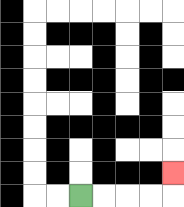{'start': '[3, 8]', 'end': '[7, 7]', 'path_directions': 'R,R,R,R,U', 'path_coordinates': '[[3, 8], [4, 8], [5, 8], [6, 8], [7, 8], [7, 7]]'}